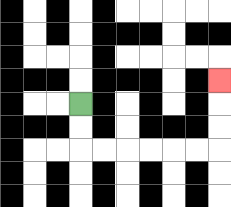{'start': '[3, 4]', 'end': '[9, 3]', 'path_directions': 'D,D,R,R,R,R,R,R,U,U,U', 'path_coordinates': '[[3, 4], [3, 5], [3, 6], [4, 6], [5, 6], [6, 6], [7, 6], [8, 6], [9, 6], [9, 5], [9, 4], [9, 3]]'}